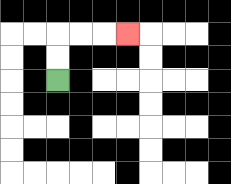{'start': '[2, 3]', 'end': '[5, 1]', 'path_directions': 'U,U,R,R,R', 'path_coordinates': '[[2, 3], [2, 2], [2, 1], [3, 1], [4, 1], [5, 1]]'}